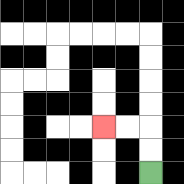{'start': '[6, 7]', 'end': '[4, 5]', 'path_directions': 'U,U,L,L', 'path_coordinates': '[[6, 7], [6, 6], [6, 5], [5, 5], [4, 5]]'}